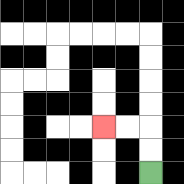{'start': '[6, 7]', 'end': '[4, 5]', 'path_directions': 'U,U,L,L', 'path_coordinates': '[[6, 7], [6, 6], [6, 5], [5, 5], [4, 5]]'}